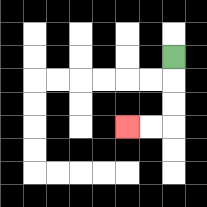{'start': '[7, 2]', 'end': '[5, 5]', 'path_directions': 'D,D,D,L,L', 'path_coordinates': '[[7, 2], [7, 3], [7, 4], [7, 5], [6, 5], [5, 5]]'}